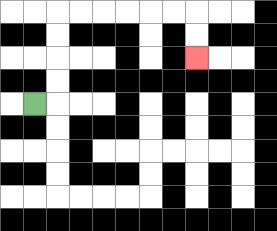{'start': '[1, 4]', 'end': '[8, 2]', 'path_directions': 'R,U,U,U,U,R,R,R,R,R,R,D,D', 'path_coordinates': '[[1, 4], [2, 4], [2, 3], [2, 2], [2, 1], [2, 0], [3, 0], [4, 0], [5, 0], [6, 0], [7, 0], [8, 0], [8, 1], [8, 2]]'}